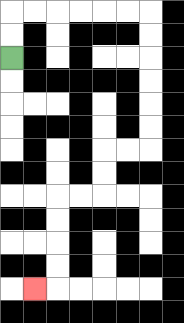{'start': '[0, 2]', 'end': '[1, 12]', 'path_directions': 'U,U,R,R,R,R,R,R,D,D,D,D,D,D,L,L,D,D,L,L,D,D,D,D,L', 'path_coordinates': '[[0, 2], [0, 1], [0, 0], [1, 0], [2, 0], [3, 0], [4, 0], [5, 0], [6, 0], [6, 1], [6, 2], [6, 3], [6, 4], [6, 5], [6, 6], [5, 6], [4, 6], [4, 7], [4, 8], [3, 8], [2, 8], [2, 9], [2, 10], [2, 11], [2, 12], [1, 12]]'}